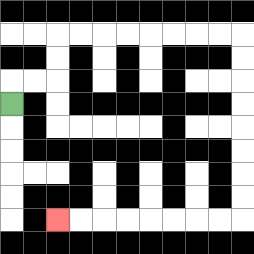{'start': '[0, 4]', 'end': '[2, 9]', 'path_directions': 'U,R,R,U,U,R,R,R,R,R,R,R,R,D,D,D,D,D,D,D,D,L,L,L,L,L,L,L,L', 'path_coordinates': '[[0, 4], [0, 3], [1, 3], [2, 3], [2, 2], [2, 1], [3, 1], [4, 1], [5, 1], [6, 1], [7, 1], [8, 1], [9, 1], [10, 1], [10, 2], [10, 3], [10, 4], [10, 5], [10, 6], [10, 7], [10, 8], [10, 9], [9, 9], [8, 9], [7, 9], [6, 9], [5, 9], [4, 9], [3, 9], [2, 9]]'}